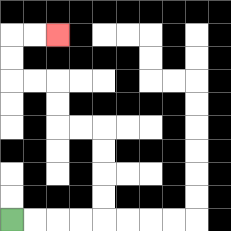{'start': '[0, 9]', 'end': '[2, 1]', 'path_directions': 'R,R,R,R,U,U,U,U,L,L,U,U,L,L,U,U,R,R', 'path_coordinates': '[[0, 9], [1, 9], [2, 9], [3, 9], [4, 9], [4, 8], [4, 7], [4, 6], [4, 5], [3, 5], [2, 5], [2, 4], [2, 3], [1, 3], [0, 3], [0, 2], [0, 1], [1, 1], [2, 1]]'}